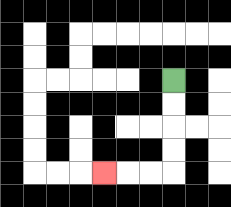{'start': '[7, 3]', 'end': '[4, 7]', 'path_directions': 'D,D,D,D,L,L,L', 'path_coordinates': '[[7, 3], [7, 4], [7, 5], [7, 6], [7, 7], [6, 7], [5, 7], [4, 7]]'}